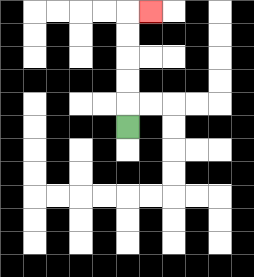{'start': '[5, 5]', 'end': '[6, 0]', 'path_directions': 'U,U,U,U,U,R', 'path_coordinates': '[[5, 5], [5, 4], [5, 3], [5, 2], [5, 1], [5, 0], [6, 0]]'}